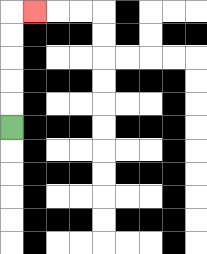{'start': '[0, 5]', 'end': '[1, 0]', 'path_directions': 'U,U,U,U,U,R', 'path_coordinates': '[[0, 5], [0, 4], [0, 3], [0, 2], [0, 1], [0, 0], [1, 0]]'}